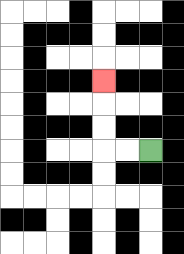{'start': '[6, 6]', 'end': '[4, 3]', 'path_directions': 'L,L,U,U,U', 'path_coordinates': '[[6, 6], [5, 6], [4, 6], [4, 5], [4, 4], [4, 3]]'}